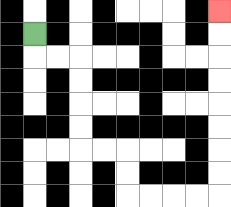{'start': '[1, 1]', 'end': '[9, 0]', 'path_directions': 'D,R,R,D,D,D,D,R,R,D,D,R,R,R,R,U,U,U,U,U,U,U,U', 'path_coordinates': '[[1, 1], [1, 2], [2, 2], [3, 2], [3, 3], [3, 4], [3, 5], [3, 6], [4, 6], [5, 6], [5, 7], [5, 8], [6, 8], [7, 8], [8, 8], [9, 8], [9, 7], [9, 6], [9, 5], [9, 4], [9, 3], [9, 2], [9, 1], [9, 0]]'}